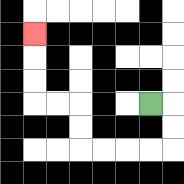{'start': '[6, 4]', 'end': '[1, 1]', 'path_directions': 'R,D,D,L,L,L,L,U,U,L,L,U,U,U', 'path_coordinates': '[[6, 4], [7, 4], [7, 5], [7, 6], [6, 6], [5, 6], [4, 6], [3, 6], [3, 5], [3, 4], [2, 4], [1, 4], [1, 3], [1, 2], [1, 1]]'}